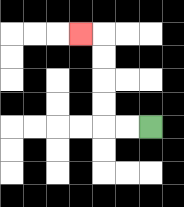{'start': '[6, 5]', 'end': '[3, 1]', 'path_directions': 'L,L,U,U,U,U,L', 'path_coordinates': '[[6, 5], [5, 5], [4, 5], [4, 4], [4, 3], [4, 2], [4, 1], [3, 1]]'}